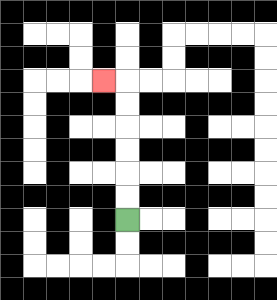{'start': '[5, 9]', 'end': '[4, 3]', 'path_directions': 'U,U,U,U,U,U,L', 'path_coordinates': '[[5, 9], [5, 8], [5, 7], [5, 6], [5, 5], [5, 4], [5, 3], [4, 3]]'}